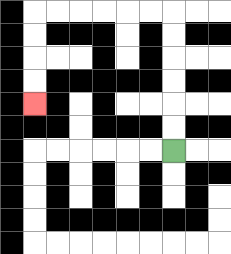{'start': '[7, 6]', 'end': '[1, 4]', 'path_directions': 'U,U,U,U,U,U,L,L,L,L,L,L,D,D,D,D', 'path_coordinates': '[[7, 6], [7, 5], [7, 4], [7, 3], [7, 2], [7, 1], [7, 0], [6, 0], [5, 0], [4, 0], [3, 0], [2, 0], [1, 0], [1, 1], [1, 2], [1, 3], [1, 4]]'}